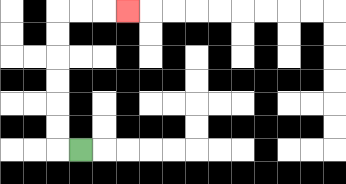{'start': '[3, 6]', 'end': '[5, 0]', 'path_directions': 'L,U,U,U,U,U,U,R,R,R', 'path_coordinates': '[[3, 6], [2, 6], [2, 5], [2, 4], [2, 3], [2, 2], [2, 1], [2, 0], [3, 0], [4, 0], [5, 0]]'}